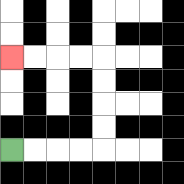{'start': '[0, 6]', 'end': '[0, 2]', 'path_directions': 'R,R,R,R,U,U,U,U,L,L,L,L', 'path_coordinates': '[[0, 6], [1, 6], [2, 6], [3, 6], [4, 6], [4, 5], [4, 4], [4, 3], [4, 2], [3, 2], [2, 2], [1, 2], [0, 2]]'}